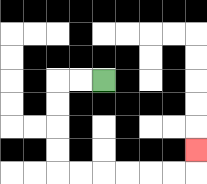{'start': '[4, 3]', 'end': '[8, 6]', 'path_directions': 'L,L,D,D,D,D,R,R,R,R,R,R,U', 'path_coordinates': '[[4, 3], [3, 3], [2, 3], [2, 4], [2, 5], [2, 6], [2, 7], [3, 7], [4, 7], [5, 7], [6, 7], [7, 7], [8, 7], [8, 6]]'}